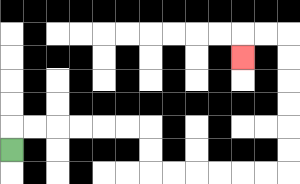{'start': '[0, 6]', 'end': '[10, 2]', 'path_directions': 'U,R,R,R,R,R,R,D,D,R,R,R,R,R,R,U,U,U,U,U,U,L,L,D', 'path_coordinates': '[[0, 6], [0, 5], [1, 5], [2, 5], [3, 5], [4, 5], [5, 5], [6, 5], [6, 6], [6, 7], [7, 7], [8, 7], [9, 7], [10, 7], [11, 7], [12, 7], [12, 6], [12, 5], [12, 4], [12, 3], [12, 2], [12, 1], [11, 1], [10, 1], [10, 2]]'}